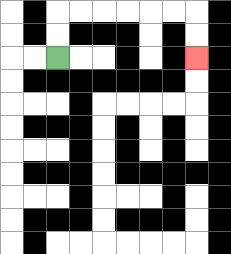{'start': '[2, 2]', 'end': '[8, 2]', 'path_directions': 'U,U,R,R,R,R,R,R,D,D', 'path_coordinates': '[[2, 2], [2, 1], [2, 0], [3, 0], [4, 0], [5, 0], [6, 0], [7, 0], [8, 0], [8, 1], [8, 2]]'}